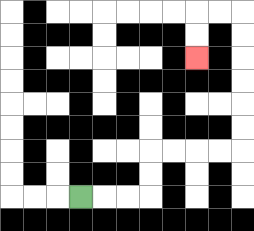{'start': '[3, 8]', 'end': '[8, 2]', 'path_directions': 'R,R,R,U,U,R,R,R,R,U,U,U,U,U,U,L,L,D,D', 'path_coordinates': '[[3, 8], [4, 8], [5, 8], [6, 8], [6, 7], [6, 6], [7, 6], [8, 6], [9, 6], [10, 6], [10, 5], [10, 4], [10, 3], [10, 2], [10, 1], [10, 0], [9, 0], [8, 0], [8, 1], [8, 2]]'}